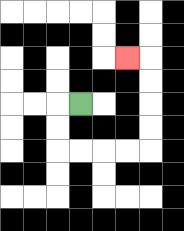{'start': '[3, 4]', 'end': '[5, 2]', 'path_directions': 'L,D,D,R,R,R,R,U,U,U,U,L', 'path_coordinates': '[[3, 4], [2, 4], [2, 5], [2, 6], [3, 6], [4, 6], [5, 6], [6, 6], [6, 5], [6, 4], [6, 3], [6, 2], [5, 2]]'}